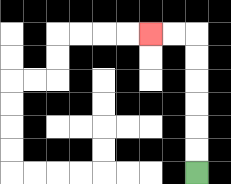{'start': '[8, 7]', 'end': '[6, 1]', 'path_directions': 'U,U,U,U,U,U,L,L', 'path_coordinates': '[[8, 7], [8, 6], [8, 5], [8, 4], [8, 3], [8, 2], [8, 1], [7, 1], [6, 1]]'}